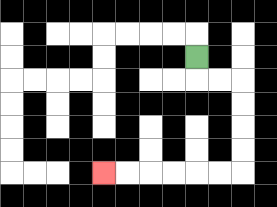{'start': '[8, 2]', 'end': '[4, 7]', 'path_directions': 'D,R,R,D,D,D,D,L,L,L,L,L,L', 'path_coordinates': '[[8, 2], [8, 3], [9, 3], [10, 3], [10, 4], [10, 5], [10, 6], [10, 7], [9, 7], [8, 7], [7, 7], [6, 7], [5, 7], [4, 7]]'}